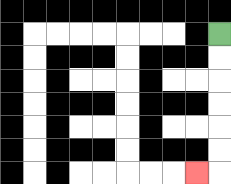{'start': '[9, 1]', 'end': '[8, 7]', 'path_directions': 'D,D,D,D,D,D,L', 'path_coordinates': '[[9, 1], [9, 2], [9, 3], [9, 4], [9, 5], [9, 6], [9, 7], [8, 7]]'}